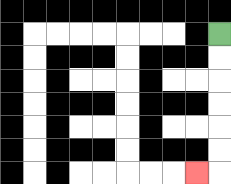{'start': '[9, 1]', 'end': '[8, 7]', 'path_directions': 'D,D,D,D,D,D,L', 'path_coordinates': '[[9, 1], [9, 2], [9, 3], [9, 4], [9, 5], [9, 6], [9, 7], [8, 7]]'}